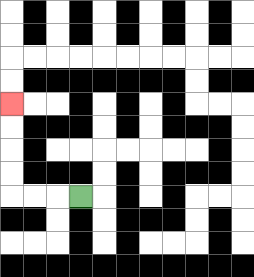{'start': '[3, 8]', 'end': '[0, 4]', 'path_directions': 'L,L,L,U,U,U,U', 'path_coordinates': '[[3, 8], [2, 8], [1, 8], [0, 8], [0, 7], [0, 6], [0, 5], [0, 4]]'}